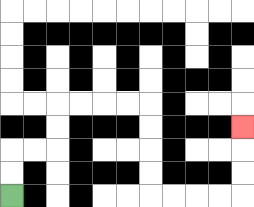{'start': '[0, 8]', 'end': '[10, 5]', 'path_directions': 'U,U,R,R,U,U,R,R,R,R,D,D,D,D,R,R,R,R,U,U,U', 'path_coordinates': '[[0, 8], [0, 7], [0, 6], [1, 6], [2, 6], [2, 5], [2, 4], [3, 4], [4, 4], [5, 4], [6, 4], [6, 5], [6, 6], [6, 7], [6, 8], [7, 8], [8, 8], [9, 8], [10, 8], [10, 7], [10, 6], [10, 5]]'}